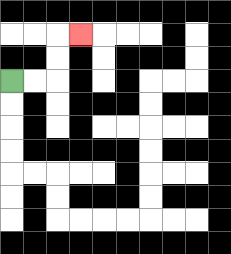{'start': '[0, 3]', 'end': '[3, 1]', 'path_directions': 'R,R,U,U,R', 'path_coordinates': '[[0, 3], [1, 3], [2, 3], [2, 2], [2, 1], [3, 1]]'}